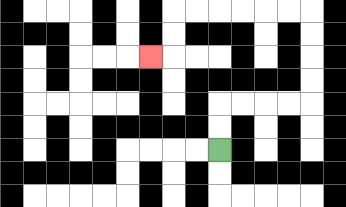{'start': '[9, 6]', 'end': '[6, 2]', 'path_directions': 'U,U,R,R,R,R,U,U,U,U,L,L,L,L,L,L,D,D,L', 'path_coordinates': '[[9, 6], [9, 5], [9, 4], [10, 4], [11, 4], [12, 4], [13, 4], [13, 3], [13, 2], [13, 1], [13, 0], [12, 0], [11, 0], [10, 0], [9, 0], [8, 0], [7, 0], [7, 1], [7, 2], [6, 2]]'}